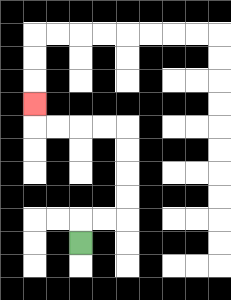{'start': '[3, 10]', 'end': '[1, 4]', 'path_directions': 'U,R,R,U,U,U,U,L,L,L,L,U', 'path_coordinates': '[[3, 10], [3, 9], [4, 9], [5, 9], [5, 8], [5, 7], [5, 6], [5, 5], [4, 5], [3, 5], [2, 5], [1, 5], [1, 4]]'}